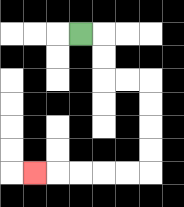{'start': '[3, 1]', 'end': '[1, 7]', 'path_directions': 'R,D,D,R,R,D,D,D,D,L,L,L,L,L', 'path_coordinates': '[[3, 1], [4, 1], [4, 2], [4, 3], [5, 3], [6, 3], [6, 4], [6, 5], [6, 6], [6, 7], [5, 7], [4, 7], [3, 7], [2, 7], [1, 7]]'}